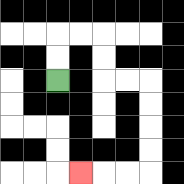{'start': '[2, 3]', 'end': '[3, 7]', 'path_directions': 'U,U,R,R,D,D,R,R,D,D,D,D,L,L,L', 'path_coordinates': '[[2, 3], [2, 2], [2, 1], [3, 1], [4, 1], [4, 2], [4, 3], [5, 3], [6, 3], [6, 4], [6, 5], [6, 6], [6, 7], [5, 7], [4, 7], [3, 7]]'}